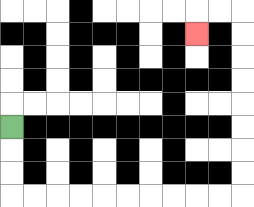{'start': '[0, 5]', 'end': '[8, 1]', 'path_directions': 'D,D,D,R,R,R,R,R,R,R,R,R,R,U,U,U,U,U,U,U,U,L,L,D', 'path_coordinates': '[[0, 5], [0, 6], [0, 7], [0, 8], [1, 8], [2, 8], [3, 8], [4, 8], [5, 8], [6, 8], [7, 8], [8, 8], [9, 8], [10, 8], [10, 7], [10, 6], [10, 5], [10, 4], [10, 3], [10, 2], [10, 1], [10, 0], [9, 0], [8, 0], [8, 1]]'}